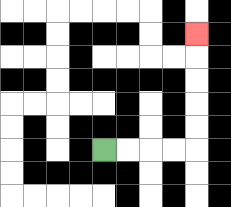{'start': '[4, 6]', 'end': '[8, 1]', 'path_directions': 'R,R,R,R,U,U,U,U,U', 'path_coordinates': '[[4, 6], [5, 6], [6, 6], [7, 6], [8, 6], [8, 5], [8, 4], [8, 3], [8, 2], [8, 1]]'}